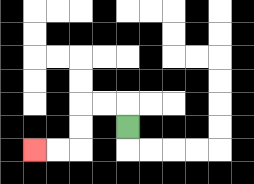{'start': '[5, 5]', 'end': '[1, 6]', 'path_directions': 'U,L,L,D,D,L,L', 'path_coordinates': '[[5, 5], [5, 4], [4, 4], [3, 4], [3, 5], [3, 6], [2, 6], [1, 6]]'}